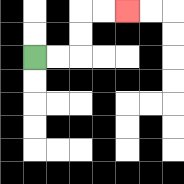{'start': '[1, 2]', 'end': '[5, 0]', 'path_directions': 'R,R,U,U,R,R', 'path_coordinates': '[[1, 2], [2, 2], [3, 2], [3, 1], [3, 0], [4, 0], [5, 0]]'}